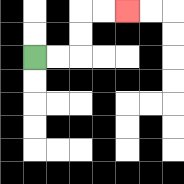{'start': '[1, 2]', 'end': '[5, 0]', 'path_directions': 'R,R,U,U,R,R', 'path_coordinates': '[[1, 2], [2, 2], [3, 2], [3, 1], [3, 0], [4, 0], [5, 0]]'}